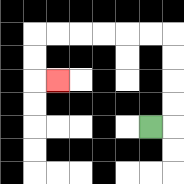{'start': '[6, 5]', 'end': '[2, 3]', 'path_directions': 'R,U,U,U,U,L,L,L,L,L,L,D,D,R', 'path_coordinates': '[[6, 5], [7, 5], [7, 4], [7, 3], [7, 2], [7, 1], [6, 1], [5, 1], [4, 1], [3, 1], [2, 1], [1, 1], [1, 2], [1, 3], [2, 3]]'}